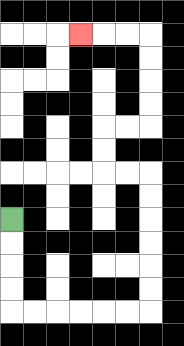{'start': '[0, 9]', 'end': '[3, 1]', 'path_directions': 'D,D,D,D,R,R,R,R,R,R,U,U,U,U,U,U,L,L,U,U,R,R,U,U,U,U,L,L,L', 'path_coordinates': '[[0, 9], [0, 10], [0, 11], [0, 12], [0, 13], [1, 13], [2, 13], [3, 13], [4, 13], [5, 13], [6, 13], [6, 12], [6, 11], [6, 10], [6, 9], [6, 8], [6, 7], [5, 7], [4, 7], [4, 6], [4, 5], [5, 5], [6, 5], [6, 4], [6, 3], [6, 2], [6, 1], [5, 1], [4, 1], [3, 1]]'}